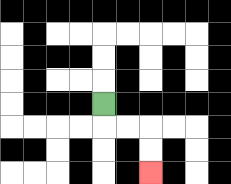{'start': '[4, 4]', 'end': '[6, 7]', 'path_directions': 'D,R,R,D,D', 'path_coordinates': '[[4, 4], [4, 5], [5, 5], [6, 5], [6, 6], [6, 7]]'}